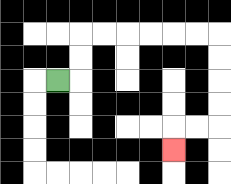{'start': '[2, 3]', 'end': '[7, 6]', 'path_directions': 'R,U,U,R,R,R,R,R,R,D,D,D,D,L,L,D', 'path_coordinates': '[[2, 3], [3, 3], [3, 2], [3, 1], [4, 1], [5, 1], [6, 1], [7, 1], [8, 1], [9, 1], [9, 2], [9, 3], [9, 4], [9, 5], [8, 5], [7, 5], [7, 6]]'}